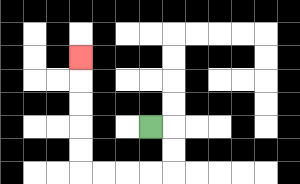{'start': '[6, 5]', 'end': '[3, 2]', 'path_directions': 'R,D,D,L,L,L,L,U,U,U,U,U', 'path_coordinates': '[[6, 5], [7, 5], [7, 6], [7, 7], [6, 7], [5, 7], [4, 7], [3, 7], [3, 6], [3, 5], [3, 4], [3, 3], [3, 2]]'}